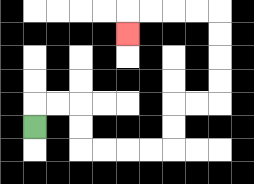{'start': '[1, 5]', 'end': '[5, 1]', 'path_directions': 'U,R,R,D,D,R,R,R,R,U,U,R,R,U,U,U,U,L,L,L,L,D', 'path_coordinates': '[[1, 5], [1, 4], [2, 4], [3, 4], [3, 5], [3, 6], [4, 6], [5, 6], [6, 6], [7, 6], [7, 5], [7, 4], [8, 4], [9, 4], [9, 3], [9, 2], [9, 1], [9, 0], [8, 0], [7, 0], [6, 0], [5, 0], [5, 1]]'}